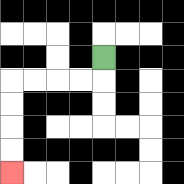{'start': '[4, 2]', 'end': '[0, 7]', 'path_directions': 'D,L,L,L,L,D,D,D,D', 'path_coordinates': '[[4, 2], [4, 3], [3, 3], [2, 3], [1, 3], [0, 3], [0, 4], [0, 5], [0, 6], [0, 7]]'}